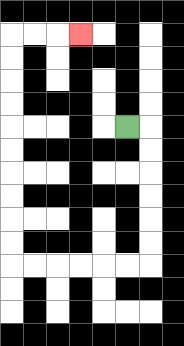{'start': '[5, 5]', 'end': '[3, 1]', 'path_directions': 'R,D,D,D,D,D,D,L,L,L,L,L,L,U,U,U,U,U,U,U,U,U,U,R,R,R', 'path_coordinates': '[[5, 5], [6, 5], [6, 6], [6, 7], [6, 8], [6, 9], [6, 10], [6, 11], [5, 11], [4, 11], [3, 11], [2, 11], [1, 11], [0, 11], [0, 10], [0, 9], [0, 8], [0, 7], [0, 6], [0, 5], [0, 4], [0, 3], [0, 2], [0, 1], [1, 1], [2, 1], [3, 1]]'}